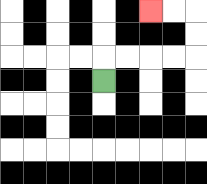{'start': '[4, 3]', 'end': '[6, 0]', 'path_directions': 'U,R,R,R,R,U,U,L,L', 'path_coordinates': '[[4, 3], [4, 2], [5, 2], [6, 2], [7, 2], [8, 2], [8, 1], [8, 0], [7, 0], [6, 0]]'}